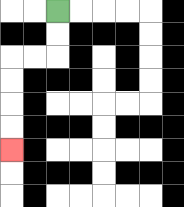{'start': '[2, 0]', 'end': '[0, 6]', 'path_directions': 'D,D,L,L,D,D,D,D', 'path_coordinates': '[[2, 0], [2, 1], [2, 2], [1, 2], [0, 2], [0, 3], [0, 4], [0, 5], [0, 6]]'}